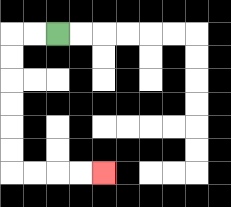{'start': '[2, 1]', 'end': '[4, 7]', 'path_directions': 'L,L,D,D,D,D,D,D,R,R,R,R', 'path_coordinates': '[[2, 1], [1, 1], [0, 1], [0, 2], [0, 3], [0, 4], [0, 5], [0, 6], [0, 7], [1, 7], [2, 7], [3, 7], [4, 7]]'}